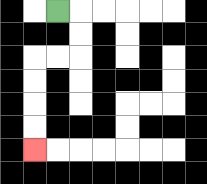{'start': '[2, 0]', 'end': '[1, 6]', 'path_directions': 'R,D,D,L,L,D,D,D,D', 'path_coordinates': '[[2, 0], [3, 0], [3, 1], [3, 2], [2, 2], [1, 2], [1, 3], [1, 4], [1, 5], [1, 6]]'}